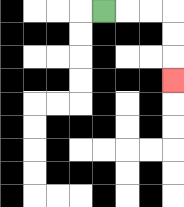{'start': '[4, 0]', 'end': '[7, 3]', 'path_directions': 'R,R,R,D,D,D', 'path_coordinates': '[[4, 0], [5, 0], [6, 0], [7, 0], [7, 1], [7, 2], [7, 3]]'}